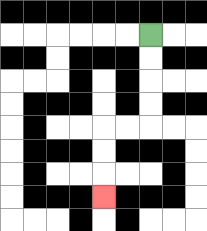{'start': '[6, 1]', 'end': '[4, 8]', 'path_directions': 'D,D,D,D,L,L,D,D,D', 'path_coordinates': '[[6, 1], [6, 2], [6, 3], [6, 4], [6, 5], [5, 5], [4, 5], [4, 6], [4, 7], [4, 8]]'}